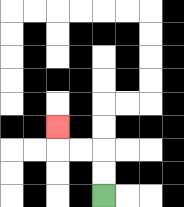{'start': '[4, 8]', 'end': '[2, 5]', 'path_directions': 'U,U,L,L,U', 'path_coordinates': '[[4, 8], [4, 7], [4, 6], [3, 6], [2, 6], [2, 5]]'}